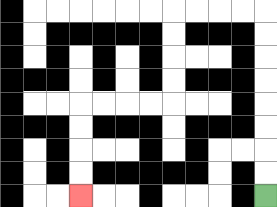{'start': '[11, 8]', 'end': '[3, 8]', 'path_directions': 'U,U,U,U,U,U,U,U,L,L,L,L,D,D,D,D,L,L,L,L,D,D,D,D', 'path_coordinates': '[[11, 8], [11, 7], [11, 6], [11, 5], [11, 4], [11, 3], [11, 2], [11, 1], [11, 0], [10, 0], [9, 0], [8, 0], [7, 0], [7, 1], [7, 2], [7, 3], [7, 4], [6, 4], [5, 4], [4, 4], [3, 4], [3, 5], [3, 6], [3, 7], [3, 8]]'}